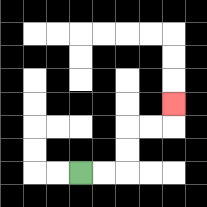{'start': '[3, 7]', 'end': '[7, 4]', 'path_directions': 'R,R,U,U,R,R,U', 'path_coordinates': '[[3, 7], [4, 7], [5, 7], [5, 6], [5, 5], [6, 5], [7, 5], [7, 4]]'}